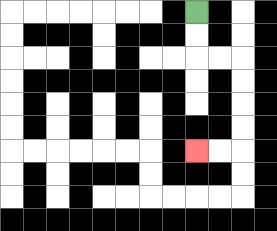{'start': '[8, 0]', 'end': '[8, 6]', 'path_directions': 'D,D,R,R,D,D,D,D,L,L', 'path_coordinates': '[[8, 0], [8, 1], [8, 2], [9, 2], [10, 2], [10, 3], [10, 4], [10, 5], [10, 6], [9, 6], [8, 6]]'}